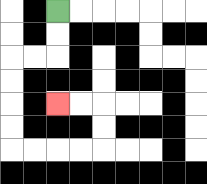{'start': '[2, 0]', 'end': '[2, 4]', 'path_directions': 'D,D,L,L,D,D,D,D,R,R,R,R,U,U,L,L', 'path_coordinates': '[[2, 0], [2, 1], [2, 2], [1, 2], [0, 2], [0, 3], [0, 4], [0, 5], [0, 6], [1, 6], [2, 6], [3, 6], [4, 6], [4, 5], [4, 4], [3, 4], [2, 4]]'}